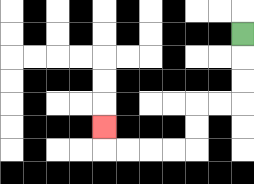{'start': '[10, 1]', 'end': '[4, 5]', 'path_directions': 'D,D,D,L,L,D,D,L,L,L,L,U', 'path_coordinates': '[[10, 1], [10, 2], [10, 3], [10, 4], [9, 4], [8, 4], [8, 5], [8, 6], [7, 6], [6, 6], [5, 6], [4, 6], [4, 5]]'}